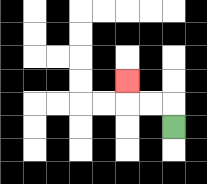{'start': '[7, 5]', 'end': '[5, 3]', 'path_directions': 'U,L,L,U', 'path_coordinates': '[[7, 5], [7, 4], [6, 4], [5, 4], [5, 3]]'}